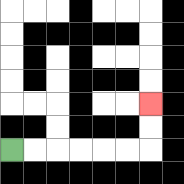{'start': '[0, 6]', 'end': '[6, 4]', 'path_directions': 'R,R,R,R,R,R,U,U', 'path_coordinates': '[[0, 6], [1, 6], [2, 6], [3, 6], [4, 6], [5, 6], [6, 6], [6, 5], [6, 4]]'}